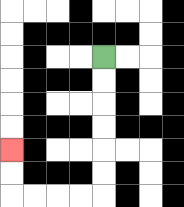{'start': '[4, 2]', 'end': '[0, 6]', 'path_directions': 'D,D,D,D,D,D,L,L,L,L,U,U', 'path_coordinates': '[[4, 2], [4, 3], [4, 4], [4, 5], [4, 6], [4, 7], [4, 8], [3, 8], [2, 8], [1, 8], [0, 8], [0, 7], [0, 6]]'}